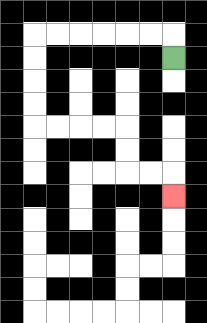{'start': '[7, 2]', 'end': '[7, 8]', 'path_directions': 'U,L,L,L,L,L,L,D,D,D,D,R,R,R,R,D,D,R,R,D', 'path_coordinates': '[[7, 2], [7, 1], [6, 1], [5, 1], [4, 1], [3, 1], [2, 1], [1, 1], [1, 2], [1, 3], [1, 4], [1, 5], [2, 5], [3, 5], [4, 5], [5, 5], [5, 6], [5, 7], [6, 7], [7, 7], [7, 8]]'}